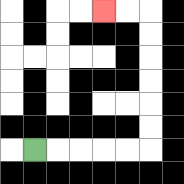{'start': '[1, 6]', 'end': '[4, 0]', 'path_directions': 'R,R,R,R,R,U,U,U,U,U,U,L,L', 'path_coordinates': '[[1, 6], [2, 6], [3, 6], [4, 6], [5, 6], [6, 6], [6, 5], [6, 4], [6, 3], [6, 2], [6, 1], [6, 0], [5, 0], [4, 0]]'}